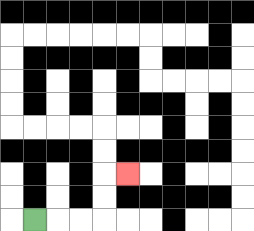{'start': '[1, 9]', 'end': '[5, 7]', 'path_directions': 'R,R,R,U,U,R', 'path_coordinates': '[[1, 9], [2, 9], [3, 9], [4, 9], [4, 8], [4, 7], [5, 7]]'}